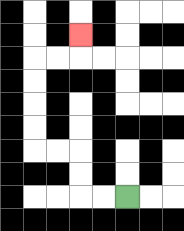{'start': '[5, 8]', 'end': '[3, 1]', 'path_directions': 'L,L,U,U,L,L,U,U,U,U,R,R,U', 'path_coordinates': '[[5, 8], [4, 8], [3, 8], [3, 7], [3, 6], [2, 6], [1, 6], [1, 5], [1, 4], [1, 3], [1, 2], [2, 2], [3, 2], [3, 1]]'}